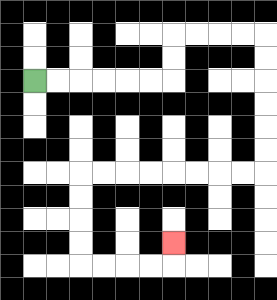{'start': '[1, 3]', 'end': '[7, 10]', 'path_directions': 'R,R,R,R,R,R,U,U,R,R,R,R,D,D,D,D,D,D,L,L,L,L,L,L,L,L,D,D,D,D,R,R,R,R,U', 'path_coordinates': '[[1, 3], [2, 3], [3, 3], [4, 3], [5, 3], [6, 3], [7, 3], [7, 2], [7, 1], [8, 1], [9, 1], [10, 1], [11, 1], [11, 2], [11, 3], [11, 4], [11, 5], [11, 6], [11, 7], [10, 7], [9, 7], [8, 7], [7, 7], [6, 7], [5, 7], [4, 7], [3, 7], [3, 8], [3, 9], [3, 10], [3, 11], [4, 11], [5, 11], [6, 11], [7, 11], [7, 10]]'}